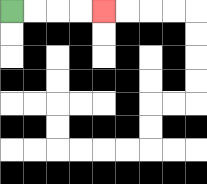{'start': '[0, 0]', 'end': '[4, 0]', 'path_directions': 'R,R,R,R', 'path_coordinates': '[[0, 0], [1, 0], [2, 0], [3, 0], [4, 0]]'}